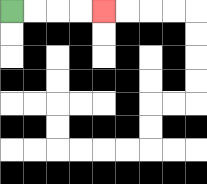{'start': '[0, 0]', 'end': '[4, 0]', 'path_directions': 'R,R,R,R', 'path_coordinates': '[[0, 0], [1, 0], [2, 0], [3, 0], [4, 0]]'}